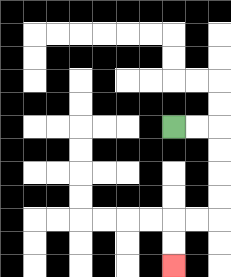{'start': '[7, 5]', 'end': '[7, 11]', 'path_directions': 'R,R,D,D,D,D,L,L,D,D', 'path_coordinates': '[[7, 5], [8, 5], [9, 5], [9, 6], [9, 7], [9, 8], [9, 9], [8, 9], [7, 9], [7, 10], [7, 11]]'}